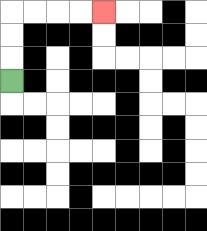{'start': '[0, 3]', 'end': '[4, 0]', 'path_directions': 'U,U,U,R,R,R,R', 'path_coordinates': '[[0, 3], [0, 2], [0, 1], [0, 0], [1, 0], [2, 0], [3, 0], [4, 0]]'}